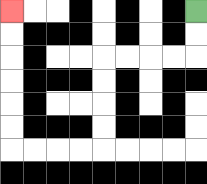{'start': '[8, 0]', 'end': '[0, 0]', 'path_directions': 'D,D,L,L,L,L,D,D,D,D,L,L,L,L,U,U,U,U,U,U', 'path_coordinates': '[[8, 0], [8, 1], [8, 2], [7, 2], [6, 2], [5, 2], [4, 2], [4, 3], [4, 4], [4, 5], [4, 6], [3, 6], [2, 6], [1, 6], [0, 6], [0, 5], [0, 4], [0, 3], [0, 2], [0, 1], [0, 0]]'}